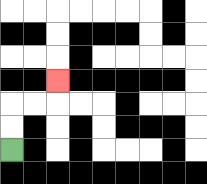{'start': '[0, 6]', 'end': '[2, 3]', 'path_directions': 'U,U,R,R,U', 'path_coordinates': '[[0, 6], [0, 5], [0, 4], [1, 4], [2, 4], [2, 3]]'}